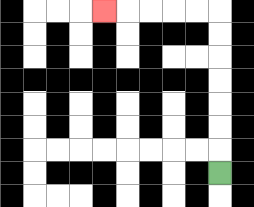{'start': '[9, 7]', 'end': '[4, 0]', 'path_directions': 'U,U,U,U,U,U,U,L,L,L,L,L', 'path_coordinates': '[[9, 7], [9, 6], [9, 5], [9, 4], [9, 3], [9, 2], [9, 1], [9, 0], [8, 0], [7, 0], [6, 0], [5, 0], [4, 0]]'}